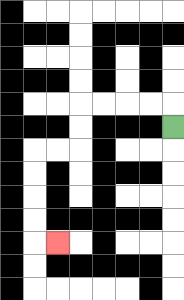{'start': '[7, 5]', 'end': '[2, 10]', 'path_directions': 'U,L,L,L,L,D,D,L,L,D,D,D,D,R', 'path_coordinates': '[[7, 5], [7, 4], [6, 4], [5, 4], [4, 4], [3, 4], [3, 5], [3, 6], [2, 6], [1, 6], [1, 7], [1, 8], [1, 9], [1, 10], [2, 10]]'}